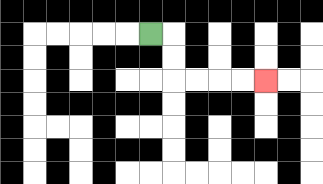{'start': '[6, 1]', 'end': '[11, 3]', 'path_directions': 'R,D,D,R,R,R,R', 'path_coordinates': '[[6, 1], [7, 1], [7, 2], [7, 3], [8, 3], [9, 3], [10, 3], [11, 3]]'}